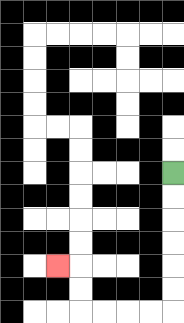{'start': '[7, 7]', 'end': '[2, 11]', 'path_directions': 'D,D,D,D,D,D,L,L,L,L,U,U,L', 'path_coordinates': '[[7, 7], [7, 8], [7, 9], [7, 10], [7, 11], [7, 12], [7, 13], [6, 13], [5, 13], [4, 13], [3, 13], [3, 12], [3, 11], [2, 11]]'}